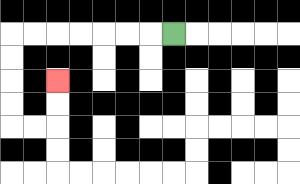{'start': '[7, 1]', 'end': '[2, 3]', 'path_directions': 'L,L,L,L,L,L,L,D,D,D,D,R,R,U,U', 'path_coordinates': '[[7, 1], [6, 1], [5, 1], [4, 1], [3, 1], [2, 1], [1, 1], [0, 1], [0, 2], [0, 3], [0, 4], [0, 5], [1, 5], [2, 5], [2, 4], [2, 3]]'}